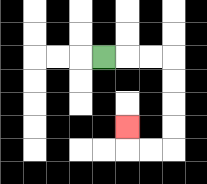{'start': '[4, 2]', 'end': '[5, 5]', 'path_directions': 'R,R,R,D,D,D,D,L,L,U', 'path_coordinates': '[[4, 2], [5, 2], [6, 2], [7, 2], [7, 3], [7, 4], [7, 5], [7, 6], [6, 6], [5, 6], [5, 5]]'}